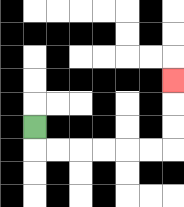{'start': '[1, 5]', 'end': '[7, 3]', 'path_directions': 'D,R,R,R,R,R,R,U,U,U', 'path_coordinates': '[[1, 5], [1, 6], [2, 6], [3, 6], [4, 6], [5, 6], [6, 6], [7, 6], [7, 5], [7, 4], [7, 3]]'}